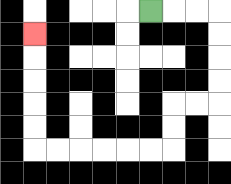{'start': '[6, 0]', 'end': '[1, 1]', 'path_directions': 'R,R,R,D,D,D,D,L,L,D,D,L,L,L,L,L,L,U,U,U,U,U', 'path_coordinates': '[[6, 0], [7, 0], [8, 0], [9, 0], [9, 1], [9, 2], [9, 3], [9, 4], [8, 4], [7, 4], [7, 5], [7, 6], [6, 6], [5, 6], [4, 6], [3, 6], [2, 6], [1, 6], [1, 5], [1, 4], [1, 3], [1, 2], [1, 1]]'}